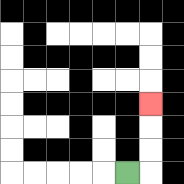{'start': '[5, 7]', 'end': '[6, 4]', 'path_directions': 'R,U,U,U', 'path_coordinates': '[[5, 7], [6, 7], [6, 6], [6, 5], [6, 4]]'}